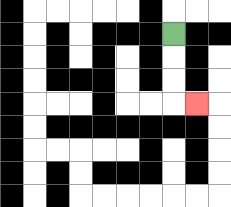{'start': '[7, 1]', 'end': '[8, 4]', 'path_directions': 'D,D,D,R', 'path_coordinates': '[[7, 1], [7, 2], [7, 3], [7, 4], [8, 4]]'}